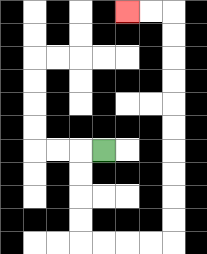{'start': '[4, 6]', 'end': '[5, 0]', 'path_directions': 'L,D,D,D,D,R,R,R,R,U,U,U,U,U,U,U,U,U,U,L,L', 'path_coordinates': '[[4, 6], [3, 6], [3, 7], [3, 8], [3, 9], [3, 10], [4, 10], [5, 10], [6, 10], [7, 10], [7, 9], [7, 8], [7, 7], [7, 6], [7, 5], [7, 4], [7, 3], [7, 2], [7, 1], [7, 0], [6, 0], [5, 0]]'}